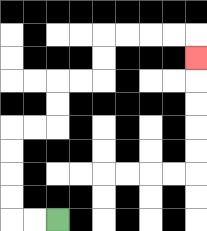{'start': '[2, 9]', 'end': '[8, 2]', 'path_directions': 'L,L,U,U,U,U,R,R,U,U,R,R,U,U,R,R,R,R,D', 'path_coordinates': '[[2, 9], [1, 9], [0, 9], [0, 8], [0, 7], [0, 6], [0, 5], [1, 5], [2, 5], [2, 4], [2, 3], [3, 3], [4, 3], [4, 2], [4, 1], [5, 1], [6, 1], [7, 1], [8, 1], [8, 2]]'}